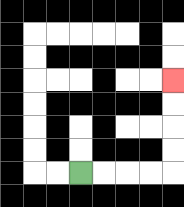{'start': '[3, 7]', 'end': '[7, 3]', 'path_directions': 'R,R,R,R,U,U,U,U', 'path_coordinates': '[[3, 7], [4, 7], [5, 7], [6, 7], [7, 7], [7, 6], [7, 5], [7, 4], [7, 3]]'}